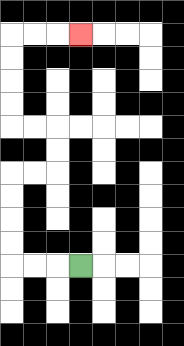{'start': '[3, 11]', 'end': '[3, 1]', 'path_directions': 'L,L,L,U,U,U,U,R,R,U,U,L,L,U,U,U,U,R,R,R', 'path_coordinates': '[[3, 11], [2, 11], [1, 11], [0, 11], [0, 10], [0, 9], [0, 8], [0, 7], [1, 7], [2, 7], [2, 6], [2, 5], [1, 5], [0, 5], [0, 4], [0, 3], [0, 2], [0, 1], [1, 1], [2, 1], [3, 1]]'}